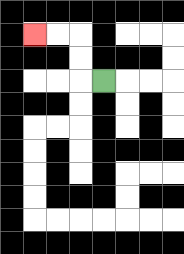{'start': '[4, 3]', 'end': '[1, 1]', 'path_directions': 'L,U,U,L,L', 'path_coordinates': '[[4, 3], [3, 3], [3, 2], [3, 1], [2, 1], [1, 1]]'}